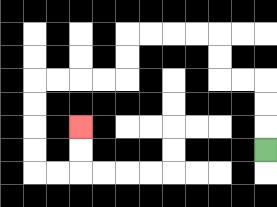{'start': '[11, 6]', 'end': '[3, 5]', 'path_directions': 'U,U,U,L,L,U,U,L,L,L,L,D,D,L,L,L,L,D,D,D,D,R,R,U,U', 'path_coordinates': '[[11, 6], [11, 5], [11, 4], [11, 3], [10, 3], [9, 3], [9, 2], [9, 1], [8, 1], [7, 1], [6, 1], [5, 1], [5, 2], [5, 3], [4, 3], [3, 3], [2, 3], [1, 3], [1, 4], [1, 5], [1, 6], [1, 7], [2, 7], [3, 7], [3, 6], [3, 5]]'}